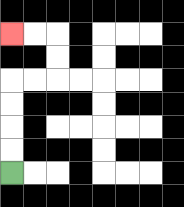{'start': '[0, 7]', 'end': '[0, 1]', 'path_directions': 'U,U,U,U,R,R,U,U,L,L', 'path_coordinates': '[[0, 7], [0, 6], [0, 5], [0, 4], [0, 3], [1, 3], [2, 3], [2, 2], [2, 1], [1, 1], [0, 1]]'}